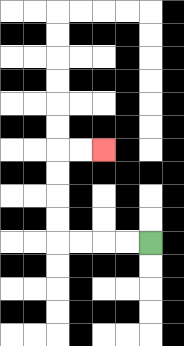{'start': '[6, 10]', 'end': '[4, 6]', 'path_directions': 'L,L,L,L,U,U,U,U,R,R', 'path_coordinates': '[[6, 10], [5, 10], [4, 10], [3, 10], [2, 10], [2, 9], [2, 8], [2, 7], [2, 6], [3, 6], [4, 6]]'}